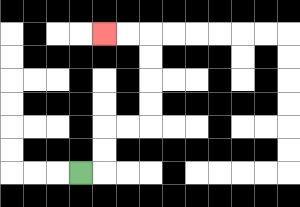{'start': '[3, 7]', 'end': '[4, 1]', 'path_directions': 'R,U,U,R,R,U,U,U,U,L,L', 'path_coordinates': '[[3, 7], [4, 7], [4, 6], [4, 5], [5, 5], [6, 5], [6, 4], [6, 3], [6, 2], [6, 1], [5, 1], [4, 1]]'}